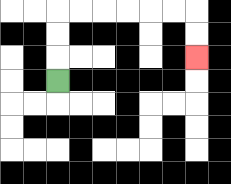{'start': '[2, 3]', 'end': '[8, 2]', 'path_directions': 'U,U,U,R,R,R,R,R,R,D,D', 'path_coordinates': '[[2, 3], [2, 2], [2, 1], [2, 0], [3, 0], [4, 0], [5, 0], [6, 0], [7, 0], [8, 0], [8, 1], [8, 2]]'}